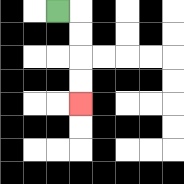{'start': '[2, 0]', 'end': '[3, 4]', 'path_directions': 'R,D,D,D,D', 'path_coordinates': '[[2, 0], [3, 0], [3, 1], [3, 2], [3, 3], [3, 4]]'}